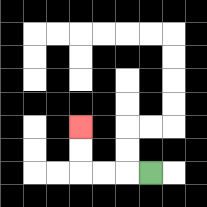{'start': '[6, 7]', 'end': '[3, 5]', 'path_directions': 'L,L,L,U,U', 'path_coordinates': '[[6, 7], [5, 7], [4, 7], [3, 7], [3, 6], [3, 5]]'}